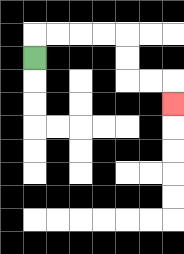{'start': '[1, 2]', 'end': '[7, 4]', 'path_directions': 'U,R,R,R,R,D,D,R,R,D', 'path_coordinates': '[[1, 2], [1, 1], [2, 1], [3, 1], [4, 1], [5, 1], [5, 2], [5, 3], [6, 3], [7, 3], [7, 4]]'}